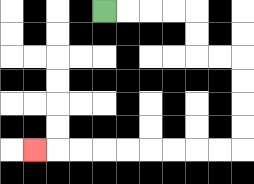{'start': '[4, 0]', 'end': '[1, 6]', 'path_directions': 'R,R,R,R,D,D,R,R,D,D,D,D,L,L,L,L,L,L,L,L,L', 'path_coordinates': '[[4, 0], [5, 0], [6, 0], [7, 0], [8, 0], [8, 1], [8, 2], [9, 2], [10, 2], [10, 3], [10, 4], [10, 5], [10, 6], [9, 6], [8, 6], [7, 6], [6, 6], [5, 6], [4, 6], [3, 6], [2, 6], [1, 6]]'}